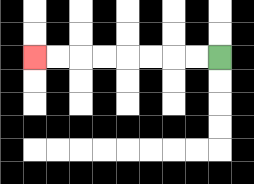{'start': '[9, 2]', 'end': '[1, 2]', 'path_directions': 'L,L,L,L,L,L,L,L', 'path_coordinates': '[[9, 2], [8, 2], [7, 2], [6, 2], [5, 2], [4, 2], [3, 2], [2, 2], [1, 2]]'}